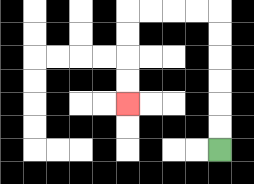{'start': '[9, 6]', 'end': '[5, 4]', 'path_directions': 'U,U,U,U,U,U,L,L,L,L,D,D,D,D', 'path_coordinates': '[[9, 6], [9, 5], [9, 4], [9, 3], [9, 2], [9, 1], [9, 0], [8, 0], [7, 0], [6, 0], [5, 0], [5, 1], [5, 2], [5, 3], [5, 4]]'}